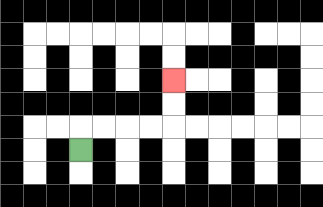{'start': '[3, 6]', 'end': '[7, 3]', 'path_directions': 'U,R,R,R,R,U,U', 'path_coordinates': '[[3, 6], [3, 5], [4, 5], [5, 5], [6, 5], [7, 5], [7, 4], [7, 3]]'}